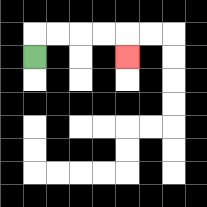{'start': '[1, 2]', 'end': '[5, 2]', 'path_directions': 'U,R,R,R,R,D', 'path_coordinates': '[[1, 2], [1, 1], [2, 1], [3, 1], [4, 1], [5, 1], [5, 2]]'}